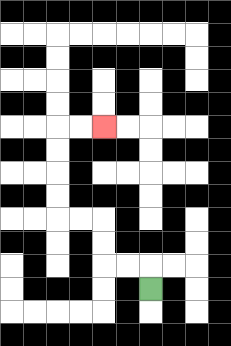{'start': '[6, 12]', 'end': '[4, 5]', 'path_directions': 'U,L,L,U,U,L,L,U,U,U,U,R,R', 'path_coordinates': '[[6, 12], [6, 11], [5, 11], [4, 11], [4, 10], [4, 9], [3, 9], [2, 9], [2, 8], [2, 7], [2, 6], [2, 5], [3, 5], [4, 5]]'}